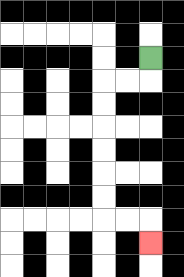{'start': '[6, 2]', 'end': '[6, 10]', 'path_directions': 'D,L,L,D,D,D,D,D,D,R,R,D', 'path_coordinates': '[[6, 2], [6, 3], [5, 3], [4, 3], [4, 4], [4, 5], [4, 6], [4, 7], [4, 8], [4, 9], [5, 9], [6, 9], [6, 10]]'}